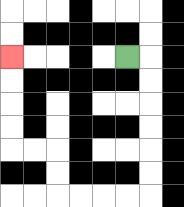{'start': '[5, 2]', 'end': '[0, 2]', 'path_directions': 'R,D,D,D,D,D,D,L,L,L,L,U,U,L,L,U,U,U,U', 'path_coordinates': '[[5, 2], [6, 2], [6, 3], [6, 4], [6, 5], [6, 6], [6, 7], [6, 8], [5, 8], [4, 8], [3, 8], [2, 8], [2, 7], [2, 6], [1, 6], [0, 6], [0, 5], [0, 4], [0, 3], [0, 2]]'}